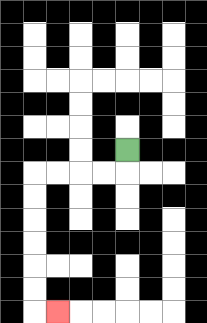{'start': '[5, 6]', 'end': '[2, 13]', 'path_directions': 'D,L,L,L,L,D,D,D,D,D,D,R', 'path_coordinates': '[[5, 6], [5, 7], [4, 7], [3, 7], [2, 7], [1, 7], [1, 8], [1, 9], [1, 10], [1, 11], [1, 12], [1, 13], [2, 13]]'}